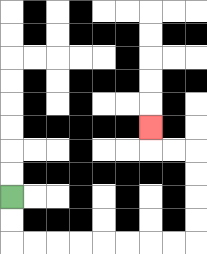{'start': '[0, 8]', 'end': '[6, 5]', 'path_directions': 'D,D,R,R,R,R,R,R,R,R,U,U,U,U,L,L,U', 'path_coordinates': '[[0, 8], [0, 9], [0, 10], [1, 10], [2, 10], [3, 10], [4, 10], [5, 10], [6, 10], [7, 10], [8, 10], [8, 9], [8, 8], [8, 7], [8, 6], [7, 6], [6, 6], [6, 5]]'}